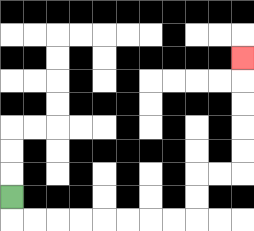{'start': '[0, 8]', 'end': '[10, 2]', 'path_directions': 'D,R,R,R,R,R,R,R,R,U,U,R,R,U,U,U,U,U', 'path_coordinates': '[[0, 8], [0, 9], [1, 9], [2, 9], [3, 9], [4, 9], [5, 9], [6, 9], [7, 9], [8, 9], [8, 8], [8, 7], [9, 7], [10, 7], [10, 6], [10, 5], [10, 4], [10, 3], [10, 2]]'}